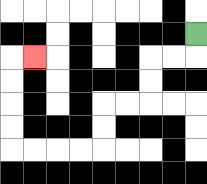{'start': '[8, 1]', 'end': '[1, 2]', 'path_directions': 'D,L,L,D,D,L,L,D,D,L,L,L,L,U,U,U,U,R', 'path_coordinates': '[[8, 1], [8, 2], [7, 2], [6, 2], [6, 3], [6, 4], [5, 4], [4, 4], [4, 5], [4, 6], [3, 6], [2, 6], [1, 6], [0, 6], [0, 5], [0, 4], [0, 3], [0, 2], [1, 2]]'}